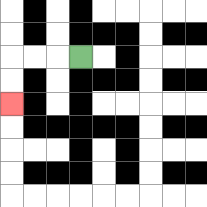{'start': '[3, 2]', 'end': '[0, 4]', 'path_directions': 'L,L,L,D,D', 'path_coordinates': '[[3, 2], [2, 2], [1, 2], [0, 2], [0, 3], [0, 4]]'}